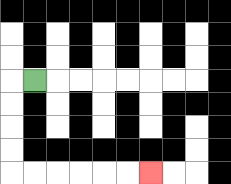{'start': '[1, 3]', 'end': '[6, 7]', 'path_directions': 'L,D,D,D,D,R,R,R,R,R,R', 'path_coordinates': '[[1, 3], [0, 3], [0, 4], [0, 5], [0, 6], [0, 7], [1, 7], [2, 7], [3, 7], [4, 7], [5, 7], [6, 7]]'}